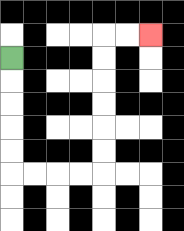{'start': '[0, 2]', 'end': '[6, 1]', 'path_directions': 'D,D,D,D,D,R,R,R,R,U,U,U,U,U,U,R,R', 'path_coordinates': '[[0, 2], [0, 3], [0, 4], [0, 5], [0, 6], [0, 7], [1, 7], [2, 7], [3, 7], [4, 7], [4, 6], [4, 5], [4, 4], [4, 3], [4, 2], [4, 1], [5, 1], [6, 1]]'}